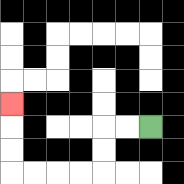{'start': '[6, 5]', 'end': '[0, 4]', 'path_directions': 'L,L,D,D,L,L,L,L,U,U,U', 'path_coordinates': '[[6, 5], [5, 5], [4, 5], [4, 6], [4, 7], [3, 7], [2, 7], [1, 7], [0, 7], [0, 6], [0, 5], [0, 4]]'}